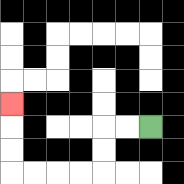{'start': '[6, 5]', 'end': '[0, 4]', 'path_directions': 'L,L,D,D,L,L,L,L,U,U,U', 'path_coordinates': '[[6, 5], [5, 5], [4, 5], [4, 6], [4, 7], [3, 7], [2, 7], [1, 7], [0, 7], [0, 6], [0, 5], [0, 4]]'}